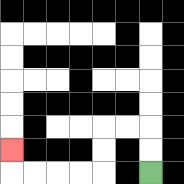{'start': '[6, 7]', 'end': '[0, 6]', 'path_directions': 'U,U,L,L,D,D,L,L,L,L,U', 'path_coordinates': '[[6, 7], [6, 6], [6, 5], [5, 5], [4, 5], [4, 6], [4, 7], [3, 7], [2, 7], [1, 7], [0, 7], [0, 6]]'}